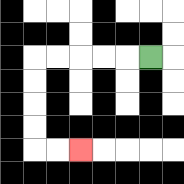{'start': '[6, 2]', 'end': '[3, 6]', 'path_directions': 'L,L,L,L,L,D,D,D,D,R,R', 'path_coordinates': '[[6, 2], [5, 2], [4, 2], [3, 2], [2, 2], [1, 2], [1, 3], [1, 4], [1, 5], [1, 6], [2, 6], [3, 6]]'}